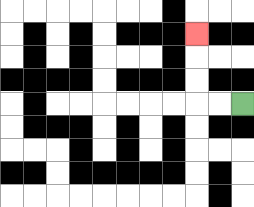{'start': '[10, 4]', 'end': '[8, 1]', 'path_directions': 'L,L,U,U,U', 'path_coordinates': '[[10, 4], [9, 4], [8, 4], [8, 3], [8, 2], [8, 1]]'}